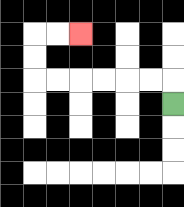{'start': '[7, 4]', 'end': '[3, 1]', 'path_directions': 'U,L,L,L,L,L,L,U,U,R,R', 'path_coordinates': '[[7, 4], [7, 3], [6, 3], [5, 3], [4, 3], [3, 3], [2, 3], [1, 3], [1, 2], [1, 1], [2, 1], [3, 1]]'}